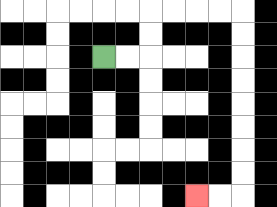{'start': '[4, 2]', 'end': '[8, 8]', 'path_directions': 'R,R,U,U,R,R,R,R,D,D,D,D,D,D,D,D,L,L', 'path_coordinates': '[[4, 2], [5, 2], [6, 2], [6, 1], [6, 0], [7, 0], [8, 0], [9, 0], [10, 0], [10, 1], [10, 2], [10, 3], [10, 4], [10, 5], [10, 6], [10, 7], [10, 8], [9, 8], [8, 8]]'}